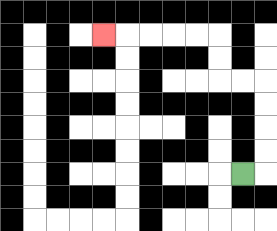{'start': '[10, 7]', 'end': '[4, 1]', 'path_directions': 'R,U,U,U,U,L,L,U,U,L,L,L,L,L', 'path_coordinates': '[[10, 7], [11, 7], [11, 6], [11, 5], [11, 4], [11, 3], [10, 3], [9, 3], [9, 2], [9, 1], [8, 1], [7, 1], [6, 1], [5, 1], [4, 1]]'}